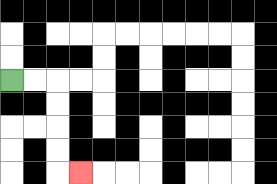{'start': '[0, 3]', 'end': '[3, 7]', 'path_directions': 'R,R,D,D,D,D,R', 'path_coordinates': '[[0, 3], [1, 3], [2, 3], [2, 4], [2, 5], [2, 6], [2, 7], [3, 7]]'}